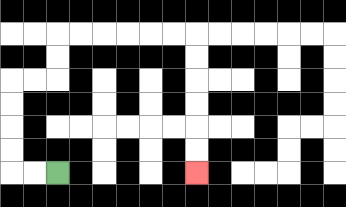{'start': '[2, 7]', 'end': '[8, 7]', 'path_directions': 'L,L,U,U,U,U,R,R,U,U,R,R,R,R,R,R,D,D,D,D,D,D', 'path_coordinates': '[[2, 7], [1, 7], [0, 7], [0, 6], [0, 5], [0, 4], [0, 3], [1, 3], [2, 3], [2, 2], [2, 1], [3, 1], [4, 1], [5, 1], [6, 1], [7, 1], [8, 1], [8, 2], [8, 3], [8, 4], [8, 5], [8, 6], [8, 7]]'}